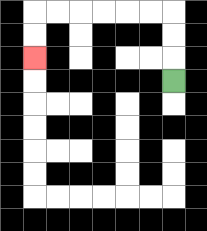{'start': '[7, 3]', 'end': '[1, 2]', 'path_directions': 'U,U,U,L,L,L,L,L,L,D,D', 'path_coordinates': '[[7, 3], [7, 2], [7, 1], [7, 0], [6, 0], [5, 0], [4, 0], [3, 0], [2, 0], [1, 0], [1, 1], [1, 2]]'}